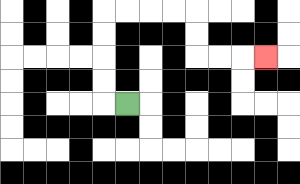{'start': '[5, 4]', 'end': '[11, 2]', 'path_directions': 'L,U,U,U,U,R,R,R,R,D,D,R,R,R', 'path_coordinates': '[[5, 4], [4, 4], [4, 3], [4, 2], [4, 1], [4, 0], [5, 0], [6, 0], [7, 0], [8, 0], [8, 1], [8, 2], [9, 2], [10, 2], [11, 2]]'}